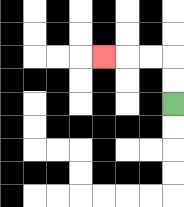{'start': '[7, 4]', 'end': '[4, 2]', 'path_directions': 'U,U,L,L,L', 'path_coordinates': '[[7, 4], [7, 3], [7, 2], [6, 2], [5, 2], [4, 2]]'}